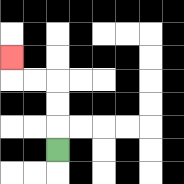{'start': '[2, 6]', 'end': '[0, 2]', 'path_directions': 'U,U,U,L,L,U', 'path_coordinates': '[[2, 6], [2, 5], [2, 4], [2, 3], [1, 3], [0, 3], [0, 2]]'}